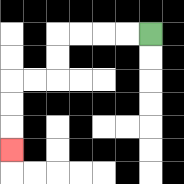{'start': '[6, 1]', 'end': '[0, 6]', 'path_directions': 'L,L,L,L,D,D,L,L,D,D,D', 'path_coordinates': '[[6, 1], [5, 1], [4, 1], [3, 1], [2, 1], [2, 2], [2, 3], [1, 3], [0, 3], [0, 4], [0, 5], [0, 6]]'}